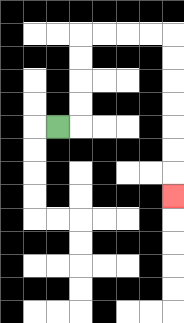{'start': '[2, 5]', 'end': '[7, 8]', 'path_directions': 'R,U,U,U,U,R,R,R,R,D,D,D,D,D,D,D', 'path_coordinates': '[[2, 5], [3, 5], [3, 4], [3, 3], [3, 2], [3, 1], [4, 1], [5, 1], [6, 1], [7, 1], [7, 2], [7, 3], [7, 4], [7, 5], [7, 6], [7, 7], [7, 8]]'}